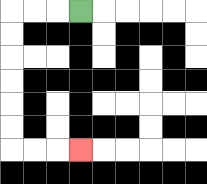{'start': '[3, 0]', 'end': '[3, 6]', 'path_directions': 'L,L,L,D,D,D,D,D,D,R,R,R', 'path_coordinates': '[[3, 0], [2, 0], [1, 0], [0, 0], [0, 1], [0, 2], [0, 3], [0, 4], [0, 5], [0, 6], [1, 6], [2, 6], [3, 6]]'}